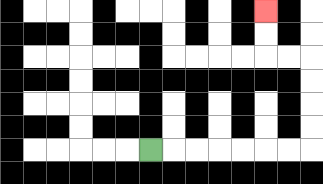{'start': '[6, 6]', 'end': '[11, 0]', 'path_directions': 'R,R,R,R,R,R,R,U,U,U,U,L,L,U,U', 'path_coordinates': '[[6, 6], [7, 6], [8, 6], [9, 6], [10, 6], [11, 6], [12, 6], [13, 6], [13, 5], [13, 4], [13, 3], [13, 2], [12, 2], [11, 2], [11, 1], [11, 0]]'}